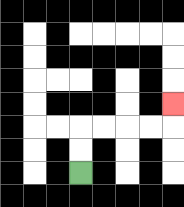{'start': '[3, 7]', 'end': '[7, 4]', 'path_directions': 'U,U,R,R,R,R,U', 'path_coordinates': '[[3, 7], [3, 6], [3, 5], [4, 5], [5, 5], [6, 5], [7, 5], [7, 4]]'}